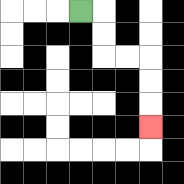{'start': '[3, 0]', 'end': '[6, 5]', 'path_directions': 'R,D,D,R,R,D,D,D', 'path_coordinates': '[[3, 0], [4, 0], [4, 1], [4, 2], [5, 2], [6, 2], [6, 3], [6, 4], [6, 5]]'}